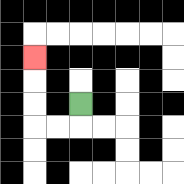{'start': '[3, 4]', 'end': '[1, 2]', 'path_directions': 'D,L,L,U,U,U', 'path_coordinates': '[[3, 4], [3, 5], [2, 5], [1, 5], [1, 4], [1, 3], [1, 2]]'}